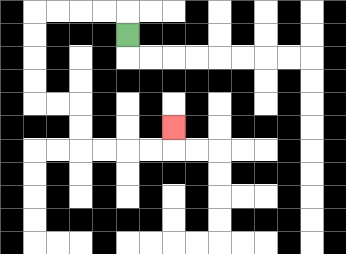{'start': '[5, 1]', 'end': '[7, 5]', 'path_directions': 'U,L,L,L,L,D,D,D,D,R,R,D,D,R,R,R,R,U', 'path_coordinates': '[[5, 1], [5, 0], [4, 0], [3, 0], [2, 0], [1, 0], [1, 1], [1, 2], [1, 3], [1, 4], [2, 4], [3, 4], [3, 5], [3, 6], [4, 6], [5, 6], [6, 6], [7, 6], [7, 5]]'}